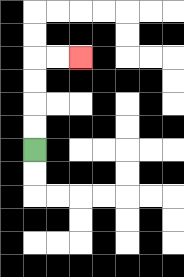{'start': '[1, 6]', 'end': '[3, 2]', 'path_directions': 'U,U,U,U,R,R', 'path_coordinates': '[[1, 6], [1, 5], [1, 4], [1, 3], [1, 2], [2, 2], [3, 2]]'}